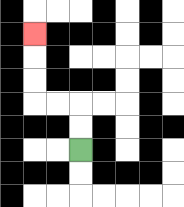{'start': '[3, 6]', 'end': '[1, 1]', 'path_directions': 'U,U,L,L,U,U,U', 'path_coordinates': '[[3, 6], [3, 5], [3, 4], [2, 4], [1, 4], [1, 3], [1, 2], [1, 1]]'}